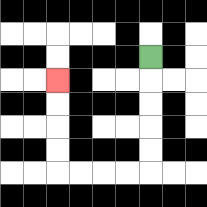{'start': '[6, 2]', 'end': '[2, 3]', 'path_directions': 'D,D,D,D,D,L,L,L,L,U,U,U,U', 'path_coordinates': '[[6, 2], [6, 3], [6, 4], [6, 5], [6, 6], [6, 7], [5, 7], [4, 7], [3, 7], [2, 7], [2, 6], [2, 5], [2, 4], [2, 3]]'}